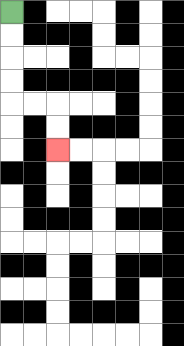{'start': '[0, 0]', 'end': '[2, 6]', 'path_directions': 'D,D,D,D,R,R,D,D', 'path_coordinates': '[[0, 0], [0, 1], [0, 2], [0, 3], [0, 4], [1, 4], [2, 4], [2, 5], [2, 6]]'}